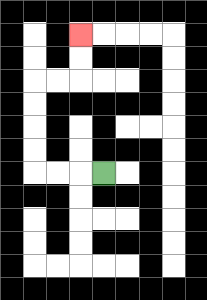{'start': '[4, 7]', 'end': '[3, 1]', 'path_directions': 'L,L,L,U,U,U,U,R,R,U,U', 'path_coordinates': '[[4, 7], [3, 7], [2, 7], [1, 7], [1, 6], [1, 5], [1, 4], [1, 3], [2, 3], [3, 3], [3, 2], [3, 1]]'}